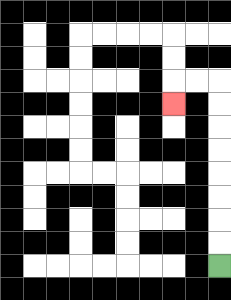{'start': '[9, 11]', 'end': '[7, 4]', 'path_directions': 'U,U,U,U,U,U,U,U,L,L,D', 'path_coordinates': '[[9, 11], [9, 10], [9, 9], [9, 8], [9, 7], [9, 6], [9, 5], [9, 4], [9, 3], [8, 3], [7, 3], [7, 4]]'}